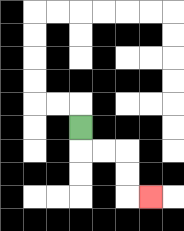{'start': '[3, 5]', 'end': '[6, 8]', 'path_directions': 'D,R,R,D,D,R', 'path_coordinates': '[[3, 5], [3, 6], [4, 6], [5, 6], [5, 7], [5, 8], [6, 8]]'}